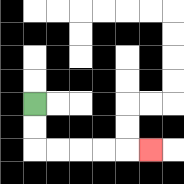{'start': '[1, 4]', 'end': '[6, 6]', 'path_directions': 'D,D,R,R,R,R,R', 'path_coordinates': '[[1, 4], [1, 5], [1, 6], [2, 6], [3, 6], [4, 6], [5, 6], [6, 6]]'}